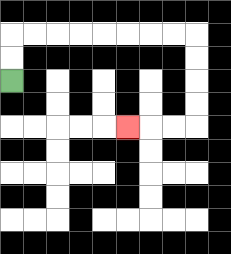{'start': '[0, 3]', 'end': '[5, 5]', 'path_directions': 'U,U,R,R,R,R,R,R,R,R,D,D,D,D,L,L,L', 'path_coordinates': '[[0, 3], [0, 2], [0, 1], [1, 1], [2, 1], [3, 1], [4, 1], [5, 1], [6, 1], [7, 1], [8, 1], [8, 2], [8, 3], [8, 4], [8, 5], [7, 5], [6, 5], [5, 5]]'}